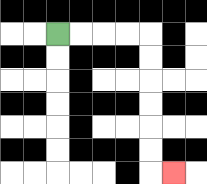{'start': '[2, 1]', 'end': '[7, 7]', 'path_directions': 'R,R,R,R,D,D,D,D,D,D,R', 'path_coordinates': '[[2, 1], [3, 1], [4, 1], [5, 1], [6, 1], [6, 2], [6, 3], [6, 4], [6, 5], [6, 6], [6, 7], [7, 7]]'}